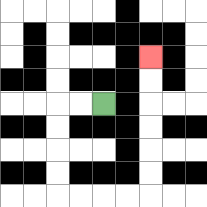{'start': '[4, 4]', 'end': '[6, 2]', 'path_directions': 'L,L,D,D,D,D,R,R,R,R,U,U,U,U,U,U', 'path_coordinates': '[[4, 4], [3, 4], [2, 4], [2, 5], [2, 6], [2, 7], [2, 8], [3, 8], [4, 8], [5, 8], [6, 8], [6, 7], [6, 6], [6, 5], [6, 4], [6, 3], [6, 2]]'}